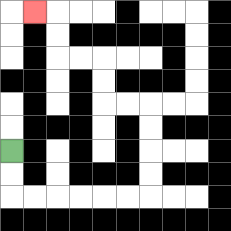{'start': '[0, 6]', 'end': '[1, 0]', 'path_directions': 'D,D,R,R,R,R,R,R,U,U,U,U,L,L,U,U,L,L,U,U,L', 'path_coordinates': '[[0, 6], [0, 7], [0, 8], [1, 8], [2, 8], [3, 8], [4, 8], [5, 8], [6, 8], [6, 7], [6, 6], [6, 5], [6, 4], [5, 4], [4, 4], [4, 3], [4, 2], [3, 2], [2, 2], [2, 1], [2, 0], [1, 0]]'}